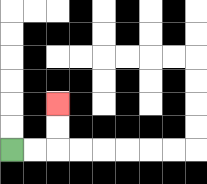{'start': '[0, 6]', 'end': '[2, 4]', 'path_directions': 'R,R,U,U', 'path_coordinates': '[[0, 6], [1, 6], [2, 6], [2, 5], [2, 4]]'}